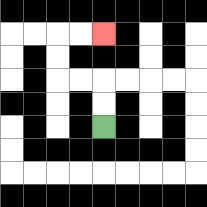{'start': '[4, 5]', 'end': '[4, 1]', 'path_directions': 'U,U,L,L,U,U,R,R', 'path_coordinates': '[[4, 5], [4, 4], [4, 3], [3, 3], [2, 3], [2, 2], [2, 1], [3, 1], [4, 1]]'}